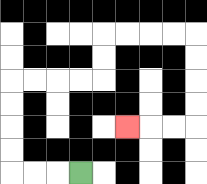{'start': '[3, 7]', 'end': '[5, 5]', 'path_directions': 'L,L,L,U,U,U,U,R,R,R,R,U,U,R,R,R,R,D,D,D,D,L,L,L', 'path_coordinates': '[[3, 7], [2, 7], [1, 7], [0, 7], [0, 6], [0, 5], [0, 4], [0, 3], [1, 3], [2, 3], [3, 3], [4, 3], [4, 2], [4, 1], [5, 1], [6, 1], [7, 1], [8, 1], [8, 2], [8, 3], [8, 4], [8, 5], [7, 5], [6, 5], [5, 5]]'}